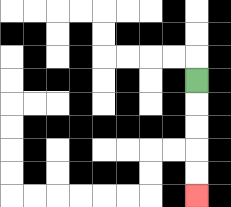{'start': '[8, 3]', 'end': '[8, 8]', 'path_directions': 'D,D,D,D,D', 'path_coordinates': '[[8, 3], [8, 4], [8, 5], [8, 6], [8, 7], [8, 8]]'}